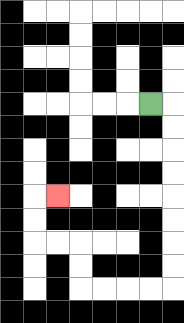{'start': '[6, 4]', 'end': '[2, 8]', 'path_directions': 'R,D,D,D,D,D,D,D,D,L,L,L,L,U,U,L,L,U,U,R', 'path_coordinates': '[[6, 4], [7, 4], [7, 5], [7, 6], [7, 7], [7, 8], [7, 9], [7, 10], [7, 11], [7, 12], [6, 12], [5, 12], [4, 12], [3, 12], [3, 11], [3, 10], [2, 10], [1, 10], [1, 9], [1, 8], [2, 8]]'}